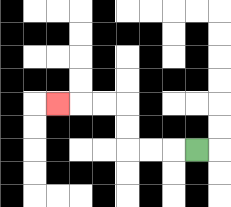{'start': '[8, 6]', 'end': '[2, 4]', 'path_directions': 'L,L,L,U,U,L,L,L', 'path_coordinates': '[[8, 6], [7, 6], [6, 6], [5, 6], [5, 5], [5, 4], [4, 4], [3, 4], [2, 4]]'}